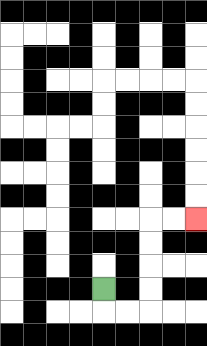{'start': '[4, 12]', 'end': '[8, 9]', 'path_directions': 'D,R,R,U,U,U,U,R,R', 'path_coordinates': '[[4, 12], [4, 13], [5, 13], [6, 13], [6, 12], [6, 11], [6, 10], [6, 9], [7, 9], [8, 9]]'}